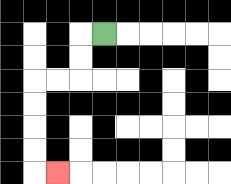{'start': '[4, 1]', 'end': '[2, 7]', 'path_directions': 'L,D,D,L,L,D,D,D,D,R', 'path_coordinates': '[[4, 1], [3, 1], [3, 2], [3, 3], [2, 3], [1, 3], [1, 4], [1, 5], [1, 6], [1, 7], [2, 7]]'}